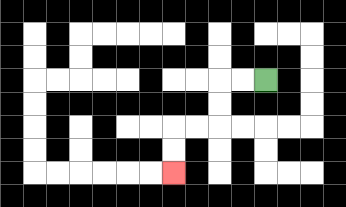{'start': '[11, 3]', 'end': '[7, 7]', 'path_directions': 'L,L,D,D,L,L,D,D', 'path_coordinates': '[[11, 3], [10, 3], [9, 3], [9, 4], [9, 5], [8, 5], [7, 5], [7, 6], [7, 7]]'}